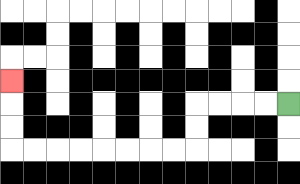{'start': '[12, 4]', 'end': '[0, 3]', 'path_directions': 'L,L,L,L,D,D,L,L,L,L,L,L,L,L,U,U,U', 'path_coordinates': '[[12, 4], [11, 4], [10, 4], [9, 4], [8, 4], [8, 5], [8, 6], [7, 6], [6, 6], [5, 6], [4, 6], [3, 6], [2, 6], [1, 6], [0, 6], [0, 5], [0, 4], [0, 3]]'}